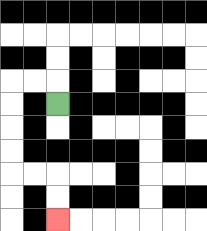{'start': '[2, 4]', 'end': '[2, 9]', 'path_directions': 'U,L,L,D,D,D,D,R,R,D,D', 'path_coordinates': '[[2, 4], [2, 3], [1, 3], [0, 3], [0, 4], [0, 5], [0, 6], [0, 7], [1, 7], [2, 7], [2, 8], [2, 9]]'}